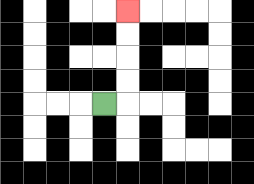{'start': '[4, 4]', 'end': '[5, 0]', 'path_directions': 'R,U,U,U,U', 'path_coordinates': '[[4, 4], [5, 4], [5, 3], [5, 2], [5, 1], [5, 0]]'}